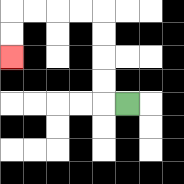{'start': '[5, 4]', 'end': '[0, 2]', 'path_directions': 'L,U,U,U,U,L,L,L,L,D,D', 'path_coordinates': '[[5, 4], [4, 4], [4, 3], [4, 2], [4, 1], [4, 0], [3, 0], [2, 0], [1, 0], [0, 0], [0, 1], [0, 2]]'}